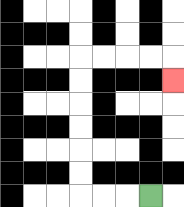{'start': '[6, 8]', 'end': '[7, 3]', 'path_directions': 'L,L,L,U,U,U,U,U,U,R,R,R,R,D', 'path_coordinates': '[[6, 8], [5, 8], [4, 8], [3, 8], [3, 7], [3, 6], [3, 5], [3, 4], [3, 3], [3, 2], [4, 2], [5, 2], [6, 2], [7, 2], [7, 3]]'}